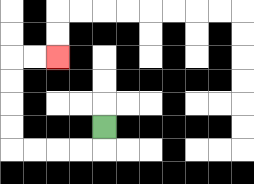{'start': '[4, 5]', 'end': '[2, 2]', 'path_directions': 'D,L,L,L,L,U,U,U,U,R,R', 'path_coordinates': '[[4, 5], [4, 6], [3, 6], [2, 6], [1, 6], [0, 6], [0, 5], [0, 4], [0, 3], [0, 2], [1, 2], [2, 2]]'}